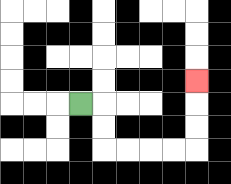{'start': '[3, 4]', 'end': '[8, 3]', 'path_directions': 'R,D,D,R,R,R,R,U,U,U', 'path_coordinates': '[[3, 4], [4, 4], [4, 5], [4, 6], [5, 6], [6, 6], [7, 6], [8, 6], [8, 5], [8, 4], [8, 3]]'}